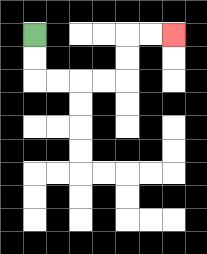{'start': '[1, 1]', 'end': '[7, 1]', 'path_directions': 'D,D,R,R,R,R,U,U,R,R', 'path_coordinates': '[[1, 1], [1, 2], [1, 3], [2, 3], [3, 3], [4, 3], [5, 3], [5, 2], [5, 1], [6, 1], [7, 1]]'}